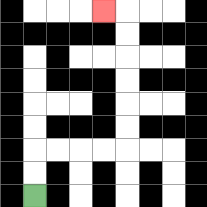{'start': '[1, 8]', 'end': '[4, 0]', 'path_directions': 'U,U,R,R,R,R,U,U,U,U,U,U,L', 'path_coordinates': '[[1, 8], [1, 7], [1, 6], [2, 6], [3, 6], [4, 6], [5, 6], [5, 5], [5, 4], [5, 3], [5, 2], [5, 1], [5, 0], [4, 0]]'}